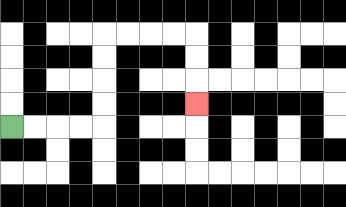{'start': '[0, 5]', 'end': '[8, 4]', 'path_directions': 'R,R,R,R,U,U,U,U,R,R,R,R,D,D,D', 'path_coordinates': '[[0, 5], [1, 5], [2, 5], [3, 5], [4, 5], [4, 4], [4, 3], [4, 2], [4, 1], [5, 1], [6, 1], [7, 1], [8, 1], [8, 2], [8, 3], [8, 4]]'}